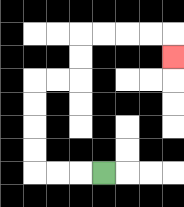{'start': '[4, 7]', 'end': '[7, 2]', 'path_directions': 'L,L,L,U,U,U,U,R,R,U,U,R,R,R,R,D', 'path_coordinates': '[[4, 7], [3, 7], [2, 7], [1, 7], [1, 6], [1, 5], [1, 4], [1, 3], [2, 3], [3, 3], [3, 2], [3, 1], [4, 1], [5, 1], [6, 1], [7, 1], [7, 2]]'}